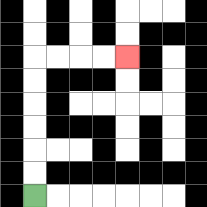{'start': '[1, 8]', 'end': '[5, 2]', 'path_directions': 'U,U,U,U,U,U,R,R,R,R', 'path_coordinates': '[[1, 8], [1, 7], [1, 6], [1, 5], [1, 4], [1, 3], [1, 2], [2, 2], [3, 2], [4, 2], [5, 2]]'}